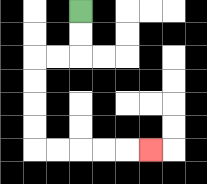{'start': '[3, 0]', 'end': '[6, 6]', 'path_directions': 'D,D,L,L,D,D,D,D,R,R,R,R,R', 'path_coordinates': '[[3, 0], [3, 1], [3, 2], [2, 2], [1, 2], [1, 3], [1, 4], [1, 5], [1, 6], [2, 6], [3, 6], [4, 6], [5, 6], [6, 6]]'}